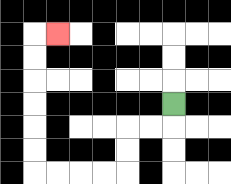{'start': '[7, 4]', 'end': '[2, 1]', 'path_directions': 'D,L,L,D,D,L,L,L,L,U,U,U,U,U,U,R', 'path_coordinates': '[[7, 4], [7, 5], [6, 5], [5, 5], [5, 6], [5, 7], [4, 7], [3, 7], [2, 7], [1, 7], [1, 6], [1, 5], [1, 4], [1, 3], [1, 2], [1, 1], [2, 1]]'}